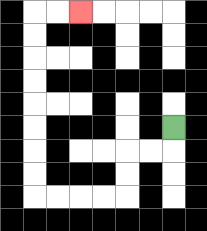{'start': '[7, 5]', 'end': '[3, 0]', 'path_directions': 'D,L,L,D,D,L,L,L,L,U,U,U,U,U,U,U,U,R,R', 'path_coordinates': '[[7, 5], [7, 6], [6, 6], [5, 6], [5, 7], [5, 8], [4, 8], [3, 8], [2, 8], [1, 8], [1, 7], [1, 6], [1, 5], [1, 4], [1, 3], [1, 2], [1, 1], [1, 0], [2, 0], [3, 0]]'}